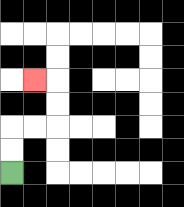{'start': '[0, 7]', 'end': '[1, 3]', 'path_directions': 'U,U,R,R,U,U,L', 'path_coordinates': '[[0, 7], [0, 6], [0, 5], [1, 5], [2, 5], [2, 4], [2, 3], [1, 3]]'}